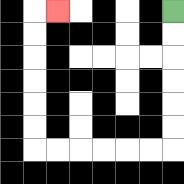{'start': '[7, 0]', 'end': '[2, 0]', 'path_directions': 'D,D,D,D,D,D,L,L,L,L,L,L,U,U,U,U,U,U,R', 'path_coordinates': '[[7, 0], [7, 1], [7, 2], [7, 3], [7, 4], [7, 5], [7, 6], [6, 6], [5, 6], [4, 6], [3, 6], [2, 6], [1, 6], [1, 5], [1, 4], [1, 3], [1, 2], [1, 1], [1, 0], [2, 0]]'}